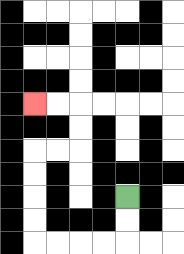{'start': '[5, 8]', 'end': '[1, 4]', 'path_directions': 'D,D,L,L,L,L,U,U,U,U,R,R,U,U,L,L', 'path_coordinates': '[[5, 8], [5, 9], [5, 10], [4, 10], [3, 10], [2, 10], [1, 10], [1, 9], [1, 8], [1, 7], [1, 6], [2, 6], [3, 6], [3, 5], [3, 4], [2, 4], [1, 4]]'}